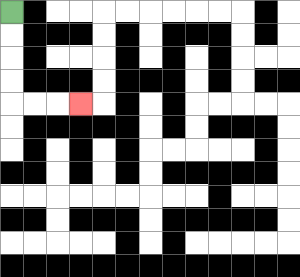{'start': '[0, 0]', 'end': '[3, 4]', 'path_directions': 'D,D,D,D,R,R,R', 'path_coordinates': '[[0, 0], [0, 1], [0, 2], [0, 3], [0, 4], [1, 4], [2, 4], [3, 4]]'}